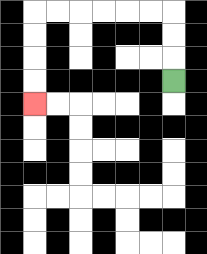{'start': '[7, 3]', 'end': '[1, 4]', 'path_directions': 'U,U,U,L,L,L,L,L,L,D,D,D,D', 'path_coordinates': '[[7, 3], [7, 2], [7, 1], [7, 0], [6, 0], [5, 0], [4, 0], [3, 0], [2, 0], [1, 0], [1, 1], [1, 2], [1, 3], [1, 4]]'}